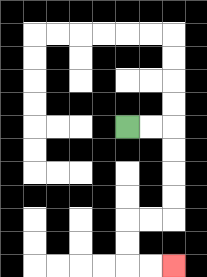{'start': '[5, 5]', 'end': '[7, 11]', 'path_directions': 'R,R,D,D,D,D,L,L,D,D,R,R', 'path_coordinates': '[[5, 5], [6, 5], [7, 5], [7, 6], [7, 7], [7, 8], [7, 9], [6, 9], [5, 9], [5, 10], [5, 11], [6, 11], [7, 11]]'}